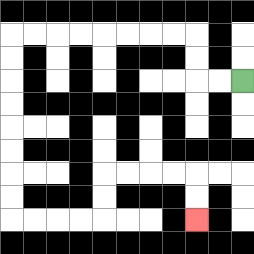{'start': '[10, 3]', 'end': '[8, 9]', 'path_directions': 'L,L,U,U,L,L,L,L,L,L,L,L,D,D,D,D,D,D,D,D,R,R,R,R,U,U,R,R,R,R,D,D', 'path_coordinates': '[[10, 3], [9, 3], [8, 3], [8, 2], [8, 1], [7, 1], [6, 1], [5, 1], [4, 1], [3, 1], [2, 1], [1, 1], [0, 1], [0, 2], [0, 3], [0, 4], [0, 5], [0, 6], [0, 7], [0, 8], [0, 9], [1, 9], [2, 9], [3, 9], [4, 9], [4, 8], [4, 7], [5, 7], [6, 7], [7, 7], [8, 7], [8, 8], [8, 9]]'}